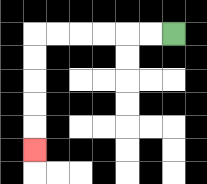{'start': '[7, 1]', 'end': '[1, 6]', 'path_directions': 'L,L,L,L,L,L,D,D,D,D,D', 'path_coordinates': '[[7, 1], [6, 1], [5, 1], [4, 1], [3, 1], [2, 1], [1, 1], [1, 2], [1, 3], [1, 4], [1, 5], [1, 6]]'}